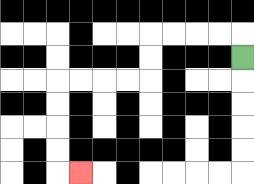{'start': '[10, 2]', 'end': '[3, 7]', 'path_directions': 'U,L,L,L,L,D,D,L,L,L,L,D,D,D,D,R', 'path_coordinates': '[[10, 2], [10, 1], [9, 1], [8, 1], [7, 1], [6, 1], [6, 2], [6, 3], [5, 3], [4, 3], [3, 3], [2, 3], [2, 4], [2, 5], [2, 6], [2, 7], [3, 7]]'}